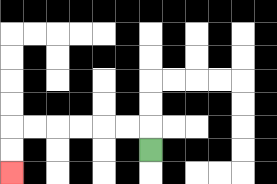{'start': '[6, 6]', 'end': '[0, 7]', 'path_directions': 'U,L,L,L,L,L,L,D,D', 'path_coordinates': '[[6, 6], [6, 5], [5, 5], [4, 5], [3, 5], [2, 5], [1, 5], [0, 5], [0, 6], [0, 7]]'}